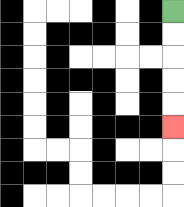{'start': '[7, 0]', 'end': '[7, 5]', 'path_directions': 'D,D,D,D,D', 'path_coordinates': '[[7, 0], [7, 1], [7, 2], [7, 3], [7, 4], [7, 5]]'}